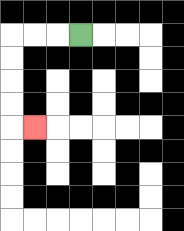{'start': '[3, 1]', 'end': '[1, 5]', 'path_directions': 'L,L,L,D,D,D,D,R', 'path_coordinates': '[[3, 1], [2, 1], [1, 1], [0, 1], [0, 2], [0, 3], [0, 4], [0, 5], [1, 5]]'}